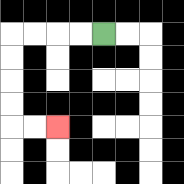{'start': '[4, 1]', 'end': '[2, 5]', 'path_directions': 'L,L,L,L,D,D,D,D,R,R', 'path_coordinates': '[[4, 1], [3, 1], [2, 1], [1, 1], [0, 1], [0, 2], [0, 3], [0, 4], [0, 5], [1, 5], [2, 5]]'}